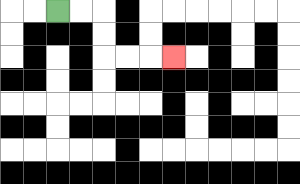{'start': '[2, 0]', 'end': '[7, 2]', 'path_directions': 'R,R,D,D,R,R,R', 'path_coordinates': '[[2, 0], [3, 0], [4, 0], [4, 1], [4, 2], [5, 2], [6, 2], [7, 2]]'}